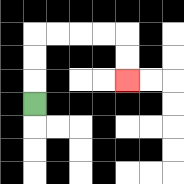{'start': '[1, 4]', 'end': '[5, 3]', 'path_directions': 'U,U,U,R,R,R,R,D,D', 'path_coordinates': '[[1, 4], [1, 3], [1, 2], [1, 1], [2, 1], [3, 1], [4, 1], [5, 1], [5, 2], [5, 3]]'}